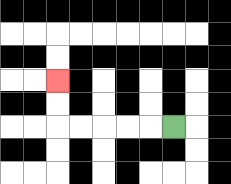{'start': '[7, 5]', 'end': '[2, 3]', 'path_directions': 'L,L,L,L,L,U,U', 'path_coordinates': '[[7, 5], [6, 5], [5, 5], [4, 5], [3, 5], [2, 5], [2, 4], [2, 3]]'}